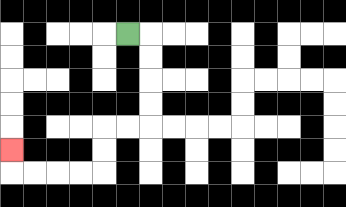{'start': '[5, 1]', 'end': '[0, 6]', 'path_directions': 'R,D,D,D,D,L,L,D,D,L,L,L,L,U', 'path_coordinates': '[[5, 1], [6, 1], [6, 2], [6, 3], [6, 4], [6, 5], [5, 5], [4, 5], [4, 6], [4, 7], [3, 7], [2, 7], [1, 7], [0, 7], [0, 6]]'}